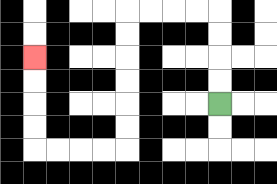{'start': '[9, 4]', 'end': '[1, 2]', 'path_directions': 'U,U,U,U,L,L,L,L,D,D,D,D,D,D,L,L,L,L,U,U,U,U', 'path_coordinates': '[[9, 4], [9, 3], [9, 2], [9, 1], [9, 0], [8, 0], [7, 0], [6, 0], [5, 0], [5, 1], [5, 2], [5, 3], [5, 4], [5, 5], [5, 6], [4, 6], [3, 6], [2, 6], [1, 6], [1, 5], [1, 4], [1, 3], [1, 2]]'}